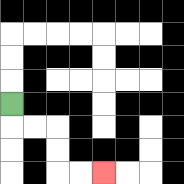{'start': '[0, 4]', 'end': '[4, 7]', 'path_directions': 'D,R,R,D,D,R,R', 'path_coordinates': '[[0, 4], [0, 5], [1, 5], [2, 5], [2, 6], [2, 7], [3, 7], [4, 7]]'}